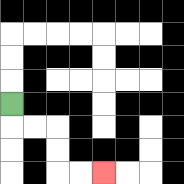{'start': '[0, 4]', 'end': '[4, 7]', 'path_directions': 'D,R,R,D,D,R,R', 'path_coordinates': '[[0, 4], [0, 5], [1, 5], [2, 5], [2, 6], [2, 7], [3, 7], [4, 7]]'}